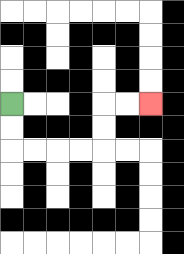{'start': '[0, 4]', 'end': '[6, 4]', 'path_directions': 'D,D,R,R,R,R,U,U,R,R', 'path_coordinates': '[[0, 4], [0, 5], [0, 6], [1, 6], [2, 6], [3, 6], [4, 6], [4, 5], [4, 4], [5, 4], [6, 4]]'}